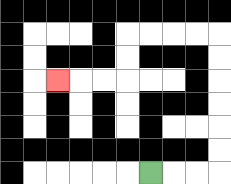{'start': '[6, 7]', 'end': '[2, 3]', 'path_directions': 'R,R,R,U,U,U,U,U,U,L,L,L,L,D,D,L,L,L', 'path_coordinates': '[[6, 7], [7, 7], [8, 7], [9, 7], [9, 6], [9, 5], [9, 4], [9, 3], [9, 2], [9, 1], [8, 1], [7, 1], [6, 1], [5, 1], [5, 2], [5, 3], [4, 3], [3, 3], [2, 3]]'}